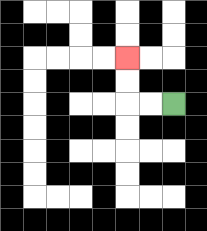{'start': '[7, 4]', 'end': '[5, 2]', 'path_directions': 'L,L,U,U', 'path_coordinates': '[[7, 4], [6, 4], [5, 4], [5, 3], [5, 2]]'}